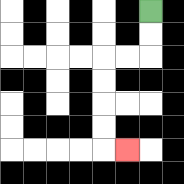{'start': '[6, 0]', 'end': '[5, 6]', 'path_directions': 'D,D,L,L,D,D,D,D,R', 'path_coordinates': '[[6, 0], [6, 1], [6, 2], [5, 2], [4, 2], [4, 3], [4, 4], [4, 5], [4, 6], [5, 6]]'}